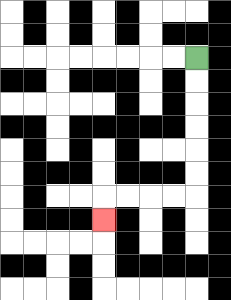{'start': '[8, 2]', 'end': '[4, 9]', 'path_directions': 'D,D,D,D,D,D,L,L,L,L,D', 'path_coordinates': '[[8, 2], [8, 3], [8, 4], [8, 5], [8, 6], [8, 7], [8, 8], [7, 8], [6, 8], [5, 8], [4, 8], [4, 9]]'}